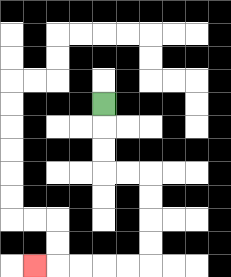{'start': '[4, 4]', 'end': '[1, 11]', 'path_directions': 'D,D,D,R,R,D,D,D,D,L,L,L,L,L', 'path_coordinates': '[[4, 4], [4, 5], [4, 6], [4, 7], [5, 7], [6, 7], [6, 8], [6, 9], [6, 10], [6, 11], [5, 11], [4, 11], [3, 11], [2, 11], [1, 11]]'}